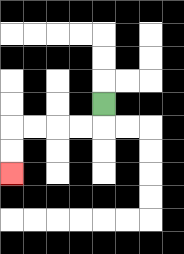{'start': '[4, 4]', 'end': '[0, 7]', 'path_directions': 'D,L,L,L,L,D,D', 'path_coordinates': '[[4, 4], [4, 5], [3, 5], [2, 5], [1, 5], [0, 5], [0, 6], [0, 7]]'}